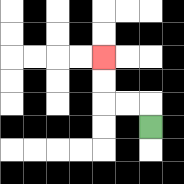{'start': '[6, 5]', 'end': '[4, 2]', 'path_directions': 'U,L,L,U,U', 'path_coordinates': '[[6, 5], [6, 4], [5, 4], [4, 4], [4, 3], [4, 2]]'}